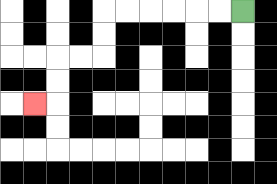{'start': '[10, 0]', 'end': '[1, 4]', 'path_directions': 'L,L,L,L,L,L,D,D,L,L,D,D,L', 'path_coordinates': '[[10, 0], [9, 0], [8, 0], [7, 0], [6, 0], [5, 0], [4, 0], [4, 1], [4, 2], [3, 2], [2, 2], [2, 3], [2, 4], [1, 4]]'}